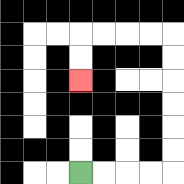{'start': '[3, 7]', 'end': '[3, 3]', 'path_directions': 'R,R,R,R,U,U,U,U,U,U,L,L,L,L,D,D', 'path_coordinates': '[[3, 7], [4, 7], [5, 7], [6, 7], [7, 7], [7, 6], [7, 5], [7, 4], [7, 3], [7, 2], [7, 1], [6, 1], [5, 1], [4, 1], [3, 1], [3, 2], [3, 3]]'}